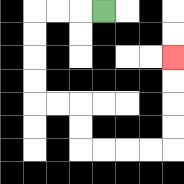{'start': '[4, 0]', 'end': '[7, 2]', 'path_directions': 'L,L,L,D,D,D,D,R,R,D,D,R,R,R,R,U,U,U,U', 'path_coordinates': '[[4, 0], [3, 0], [2, 0], [1, 0], [1, 1], [1, 2], [1, 3], [1, 4], [2, 4], [3, 4], [3, 5], [3, 6], [4, 6], [5, 6], [6, 6], [7, 6], [7, 5], [7, 4], [7, 3], [7, 2]]'}